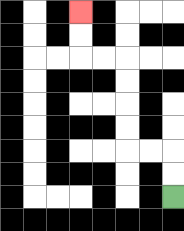{'start': '[7, 8]', 'end': '[3, 0]', 'path_directions': 'U,U,L,L,U,U,U,U,L,L,U,U', 'path_coordinates': '[[7, 8], [7, 7], [7, 6], [6, 6], [5, 6], [5, 5], [5, 4], [5, 3], [5, 2], [4, 2], [3, 2], [3, 1], [3, 0]]'}